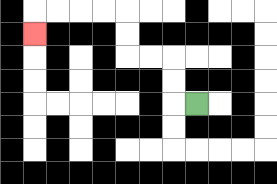{'start': '[8, 4]', 'end': '[1, 1]', 'path_directions': 'L,U,U,L,L,U,U,L,L,L,L,D', 'path_coordinates': '[[8, 4], [7, 4], [7, 3], [7, 2], [6, 2], [5, 2], [5, 1], [5, 0], [4, 0], [3, 0], [2, 0], [1, 0], [1, 1]]'}